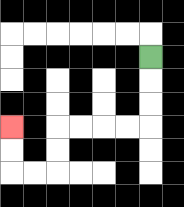{'start': '[6, 2]', 'end': '[0, 5]', 'path_directions': 'D,D,D,L,L,L,L,D,D,L,L,U,U', 'path_coordinates': '[[6, 2], [6, 3], [6, 4], [6, 5], [5, 5], [4, 5], [3, 5], [2, 5], [2, 6], [2, 7], [1, 7], [0, 7], [0, 6], [0, 5]]'}